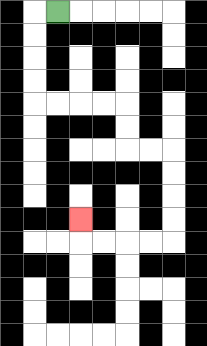{'start': '[2, 0]', 'end': '[3, 9]', 'path_directions': 'L,D,D,D,D,R,R,R,R,D,D,R,R,D,D,D,D,L,L,L,L,U', 'path_coordinates': '[[2, 0], [1, 0], [1, 1], [1, 2], [1, 3], [1, 4], [2, 4], [3, 4], [4, 4], [5, 4], [5, 5], [5, 6], [6, 6], [7, 6], [7, 7], [7, 8], [7, 9], [7, 10], [6, 10], [5, 10], [4, 10], [3, 10], [3, 9]]'}